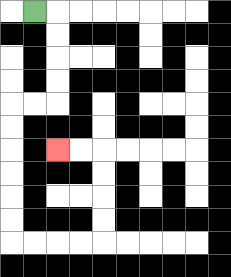{'start': '[1, 0]', 'end': '[2, 6]', 'path_directions': 'R,D,D,D,D,L,L,D,D,D,D,D,D,R,R,R,R,U,U,U,U,L,L', 'path_coordinates': '[[1, 0], [2, 0], [2, 1], [2, 2], [2, 3], [2, 4], [1, 4], [0, 4], [0, 5], [0, 6], [0, 7], [0, 8], [0, 9], [0, 10], [1, 10], [2, 10], [3, 10], [4, 10], [4, 9], [4, 8], [4, 7], [4, 6], [3, 6], [2, 6]]'}